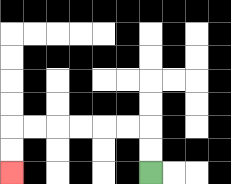{'start': '[6, 7]', 'end': '[0, 7]', 'path_directions': 'U,U,L,L,L,L,L,L,D,D', 'path_coordinates': '[[6, 7], [6, 6], [6, 5], [5, 5], [4, 5], [3, 5], [2, 5], [1, 5], [0, 5], [0, 6], [0, 7]]'}